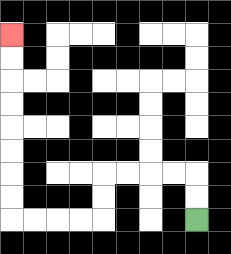{'start': '[8, 9]', 'end': '[0, 1]', 'path_directions': 'U,U,L,L,L,L,D,D,L,L,L,L,U,U,U,U,U,U,U,U', 'path_coordinates': '[[8, 9], [8, 8], [8, 7], [7, 7], [6, 7], [5, 7], [4, 7], [4, 8], [4, 9], [3, 9], [2, 9], [1, 9], [0, 9], [0, 8], [0, 7], [0, 6], [0, 5], [0, 4], [0, 3], [0, 2], [0, 1]]'}